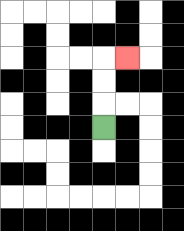{'start': '[4, 5]', 'end': '[5, 2]', 'path_directions': 'U,U,U,R', 'path_coordinates': '[[4, 5], [4, 4], [4, 3], [4, 2], [5, 2]]'}